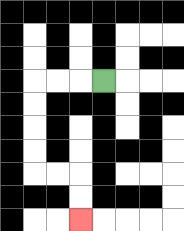{'start': '[4, 3]', 'end': '[3, 9]', 'path_directions': 'L,L,L,D,D,D,D,R,R,D,D', 'path_coordinates': '[[4, 3], [3, 3], [2, 3], [1, 3], [1, 4], [1, 5], [1, 6], [1, 7], [2, 7], [3, 7], [3, 8], [3, 9]]'}